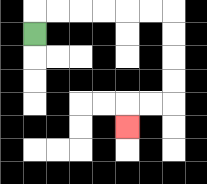{'start': '[1, 1]', 'end': '[5, 5]', 'path_directions': 'U,R,R,R,R,R,R,D,D,D,D,L,L,D', 'path_coordinates': '[[1, 1], [1, 0], [2, 0], [3, 0], [4, 0], [5, 0], [6, 0], [7, 0], [7, 1], [7, 2], [7, 3], [7, 4], [6, 4], [5, 4], [5, 5]]'}